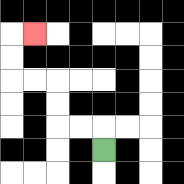{'start': '[4, 6]', 'end': '[1, 1]', 'path_directions': 'U,L,L,U,U,L,L,U,U,R', 'path_coordinates': '[[4, 6], [4, 5], [3, 5], [2, 5], [2, 4], [2, 3], [1, 3], [0, 3], [0, 2], [0, 1], [1, 1]]'}